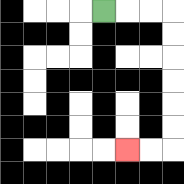{'start': '[4, 0]', 'end': '[5, 6]', 'path_directions': 'R,R,R,D,D,D,D,D,D,L,L', 'path_coordinates': '[[4, 0], [5, 0], [6, 0], [7, 0], [7, 1], [7, 2], [7, 3], [7, 4], [7, 5], [7, 6], [6, 6], [5, 6]]'}